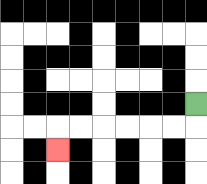{'start': '[8, 4]', 'end': '[2, 6]', 'path_directions': 'D,L,L,L,L,L,L,D', 'path_coordinates': '[[8, 4], [8, 5], [7, 5], [6, 5], [5, 5], [4, 5], [3, 5], [2, 5], [2, 6]]'}